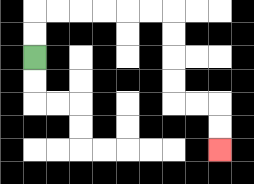{'start': '[1, 2]', 'end': '[9, 6]', 'path_directions': 'U,U,R,R,R,R,R,R,D,D,D,D,R,R,D,D', 'path_coordinates': '[[1, 2], [1, 1], [1, 0], [2, 0], [3, 0], [4, 0], [5, 0], [6, 0], [7, 0], [7, 1], [7, 2], [7, 3], [7, 4], [8, 4], [9, 4], [9, 5], [9, 6]]'}